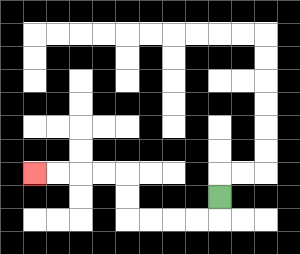{'start': '[9, 8]', 'end': '[1, 7]', 'path_directions': 'D,L,L,L,L,U,U,L,L,L,L', 'path_coordinates': '[[9, 8], [9, 9], [8, 9], [7, 9], [6, 9], [5, 9], [5, 8], [5, 7], [4, 7], [3, 7], [2, 7], [1, 7]]'}